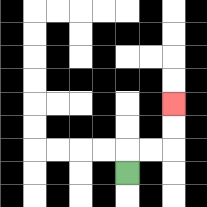{'start': '[5, 7]', 'end': '[7, 4]', 'path_directions': 'U,R,R,U,U', 'path_coordinates': '[[5, 7], [5, 6], [6, 6], [7, 6], [7, 5], [7, 4]]'}